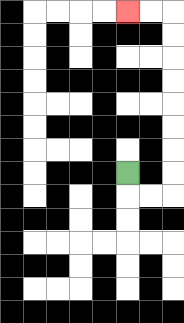{'start': '[5, 7]', 'end': '[5, 0]', 'path_directions': 'D,R,R,U,U,U,U,U,U,U,U,L,L', 'path_coordinates': '[[5, 7], [5, 8], [6, 8], [7, 8], [7, 7], [7, 6], [7, 5], [7, 4], [7, 3], [7, 2], [7, 1], [7, 0], [6, 0], [5, 0]]'}